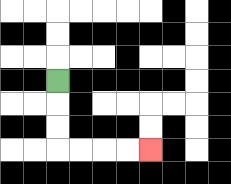{'start': '[2, 3]', 'end': '[6, 6]', 'path_directions': 'D,D,D,R,R,R,R', 'path_coordinates': '[[2, 3], [2, 4], [2, 5], [2, 6], [3, 6], [4, 6], [5, 6], [6, 6]]'}